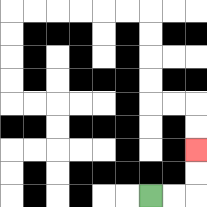{'start': '[6, 8]', 'end': '[8, 6]', 'path_directions': 'R,R,U,U', 'path_coordinates': '[[6, 8], [7, 8], [8, 8], [8, 7], [8, 6]]'}